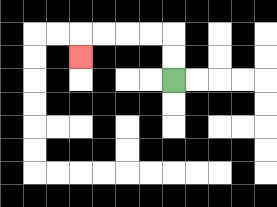{'start': '[7, 3]', 'end': '[3, 2]', 'path_directions': 'U,U,L,L,L,L,D', 'path_coordinates': '[[7, 3], [7, 2], [7, 1], [6, 1], [5, 1], [4, 1], [3, 1], [3, 2]]'}